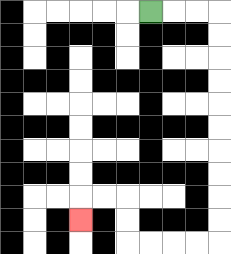{'start': '[6, 0]', 'end': '[3, 9]', 'path_directions': 'R,R,R,D,D,D,D,D,D,D,D,D,D,L,L,L,L,U,U,L,L,D', 'path_coordinates': '[[6, 0], [7, 0], [8, 0], [9, 0], [9, 1], [9, 2], [9, 3], [9, 4], [9, 5], [9, 6], [9, 7], [9, 8], [9, 9], [9, 10], [8, 10], [7, 10], [6, 10], [5, 10], [5, 9], [5, 8], [4, 8], [3, 8], [3, 9]]'}